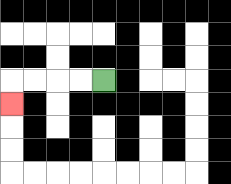{'start': '[4, 3]', 'end': '[0, 4]', 'path_directions': 'L,L,L,L,D', 'path_coordinates': '[[4, 3], [3, 3], [2, 3], [1, 3], [0, 3], [0, 4]]'}